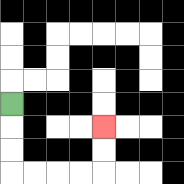{'start': '[0, 4]', 'end': '[4, 5]', 'path_directions': 'D,D,D,R,R,R,R,U,U', 'path_coordinates': '[[0, 4], [0, 5], [0, 6], [0, 7], [1, 7], [2, 7], [3, 7], [4, 7], [4, 6], [4, 5]]'}